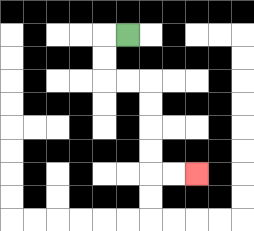{'start': '[5, 1]', 'end': '[8, 7]', 'path_directions': 'L,D,D,R,R,D,D,D,D,R,R', 'path_coordinates': '[[5, 1], [4, 1], [4, 2], [4, 3], [5, 3], [6, 3], [6, 4], [6, 5], [6, 6], [6, 7], [7, 7], [8, 7]]'}